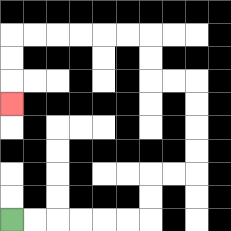{'start': '[0, 9]', 'end': '[0, 4]', 'path_directions': 'R,R,R,R,R,R,U,U,R,R,U,U,U,U,L,L,U,U,L,L,L,L,L,L,D,D,D', 'path_coordinates': '[[0, 9], [1, 9], [2, 9], [3, 9], [4, 9], [5, 9], [6, 9], [6, 8], [6, 7], [7, 7], [8, 7], [8, 6], [8, 5], [8, 4], [8, 3], [7, 3], [6, 3], [6, 2], [6, 1], [5, 1], [4, 1], [3, 1], [2, 1], [1, 1], [0, 1], [0, 2], [0, 3], [0, 4]]'}